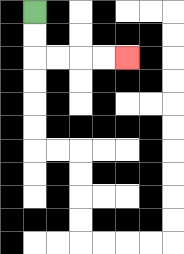{'start': '[1, 0]', 'end': '[5, 2]', 'path_directions': 'D,D,R,R,R,R', 'path_coordinates': '[[1, 0], [1, 1], [1, 2], [2, 2], [3, 2], [4, 2], [5, 2]]'}